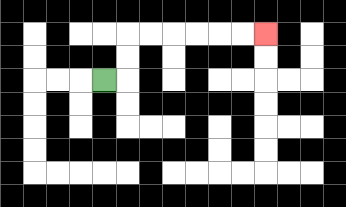{'start': '[4, 3]', 'end': '[11, 1]', 'path_directions': 'R,U,U,R,R,R,R,R,R', 'path_coordinates': '[[4, 3], [5, 3], [5, 2], [5, 1], [6, 1], [7, 1], [8, 1], [9, 1], [10, 1], [11, 1]]'}